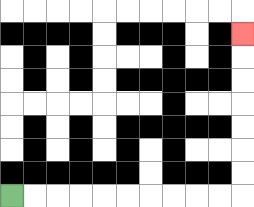{'start': '[0, 8]', 'end': '[10, 1]', 'path_directions': 'R,R,R,R,R,R,R,R,R,R,U,U,U,U,U,U,U', 'path_coordinates': '[[0, 8], [1, 8], [2, 8], [3, 8], [4, 8], [5, 8], [6, 8], [7, 8], [8, 8], [9, 8], [10, 8], [10, 7], [10, 6], [10, 5], [10, 4], [10, 3], [10, 2], [10, 1]]'}